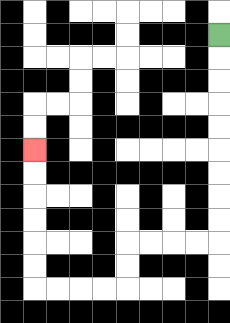{'start': '[9, 1]', 'end': '[1, 6]', 'path_directions': 'D,D,D,D,D,D,D,D,D,L,L,L,L,D,D,L,L,L,L,U,U,U,U,U,U', 'path_coordinates': '[[9, 1], [9, 2], [9, 3], [9, 4], [9, 5], [9, 6], [9, 7], [9, 8], [9, 9], [9, 10], [8, 10], [7, 10], [6, 10], [5, 10], [5, 11], [5, 12], [4, 12], [3, 12], [2, 12], [1, 12], [1, 11], [1, 10], [1, 9], [1, 8], [1, 7], [1, 6]]'}